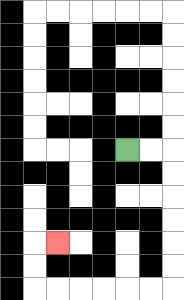{'start': '[5, 6]', 'end': '[2, 10]', 'path_directions': 'R,R,D,D,D,D,D,D,L,L,L,L,L,L,U,U,R', 'path_coordinates': '[[5, 6], [6, 6], [7, 6], [7, 7], [7, 8], [7, 9], [7, 10], [7, 11], [7, 12], [6, 12], [5, 12], [4, 12], [3, 12], [2, 12], [1, 12], [1, 11], [1, 10], [2, 10]]'}